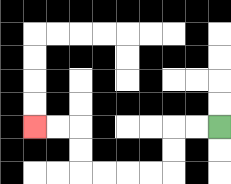{'start': '[9, 5]', 'end': '[1, 5]', 'path_directions': 'L,L,D,D,L,L,L,L,U,U,L,L', 'path_coordinates': '[[9, 5], [8, 5], [7, 5], [7, 6], [7, 7], [6, 7], [5, 7], [4, 7], [3, 7], [3, 6], [3, 5], [2, 5], [1, 5]]'}